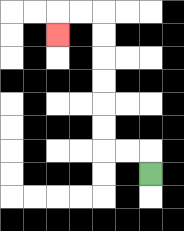{'start': '[6, 7]', 'end': '[2, 1]', 'path_directions': 'U,L,L,U,U,U,U,U,U,L,L,D', 'path_coordinates': '[[6, 7], [6, 6], [5, 6], [4, 6], [4, 5], [4, 4], [4, 3], [4, 2], [4, 1], [4, 0], [3, 0], [2, 0], [2, 1]]'}